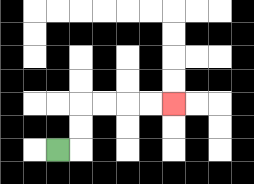{'start': '[2, 6]', 'end': '[7, 4]', 'path_directions': 'R,U,U,R,R,R,R', 'path_coordinates': '[[2, 6], [3, 6], [3, 5], [3, 4], [4, 4], [5, 4], [6, 4], [7, 4]]'}